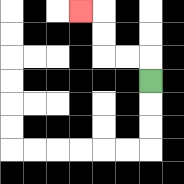{'start': '[6, 3]', 'end': '[3, 0]', 'path_directions': 'U,L,L,U,U,L', 'path_coordinates': '[[6, 3], [6, 2], [5, 2], [4, 2], [4, 1], [4, 0], [3, 0]]'}